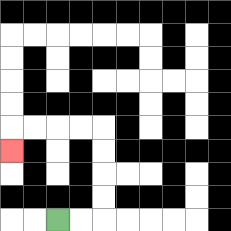{'start': '[2, 9]', 'end': '[0, 6]', 'path_directions': 'R,R,U,U,U,U,L,L,L,L,D', 'path_coordinates': '[[2, 9], [3, 9], [4, 9], [4, 8], [4, 7], [4, 6], [4, 5], [3, 5], [2, 5], [1, 5], [0, 5], [0, 6]]'}